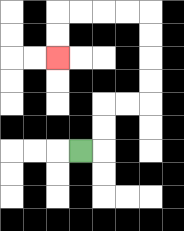{'start': '[3, 6]', 'end': '[2, 2]', 'path_directions': 'R,U,U,R,R,U,U,U,U,L,L,L,L,D,D', 'path_coordinates': '[[3, 6], [4, 6], [4, 5], [4, 4], [5, 4], [6, 4], [6, 3], [6, 2], [6, 1], [6, 0], [5, 0], [4, 0], [3, 0], [2, 0], [2, 1], [2, 2]]'}